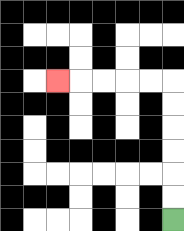{'start': '[7, 9]', 'end': '[2, 3]', 'path_directions': 'U,U,U,U,U,U,L,L,L,L,L', 'path_coordinates': '[[7, 9], [7, 8], [7, 7], [7, 6], [7, 5], [7, 4], [7, 3], [6, 3], [5, 3], [4, 3], [3, 3], [2, 3]]'}